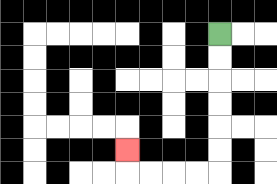{'start': '[9, 1]', 'end': '[5, 6]', 'path_directions': 'D,D,D,D,D,D,L,L,L,L,U', 'path_coordinates': '[[9, 1], [9, 2], [9, 3], [9, 4], [9, 5], [9, 6], [9, 7], [8, 7], [7, 7], [6, 7], [5, 7], [5, 6]]'}